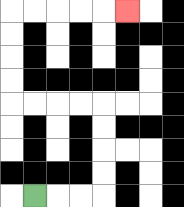{'start': '[1, 8]', 'end': '[5, 0]', 'path_directions': 'R,R,R,U,U,U,U,L,L,L,L,U,U,U,U,R,R,R,R,R', 'path_coordinates': '[[1, 8], [2, 8], [3, 8], [4, 8], [4, 7], [4, 6], [4, 5], [4, 4], [3, 4], [2, 4], [1, 4], [0, 4], [0, 3], [0, 2], [0, 1], [0, 0], [1, 0], [2, 0], [3, 0], [4, 0], [5, 0]]'}